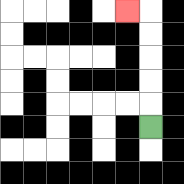{'start': '[6, 5]', 'end': '[5, 0]', 'path_directions': 'U,U,U,U,U,L', 'path_coordinates': '[[6, 5], [6, 4], [6, 3], [6, 2], [6, 1], [6, 0], [5, 0]]'}